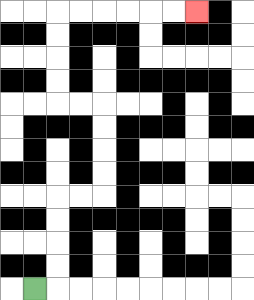{'start': '[1, 12]', 'end': '[8, 0]', 'path_directions': 'R,U,U,U,U,R,R,U,U,U,U,L,L,U,U,U,U,R,R,R,R,R,R', 'path_coordinates': '[[1, 12], [2, 12], [2, 11], [2, 10], [2, 9], [2, 8], [3, 8], [4, 8], [4, 7], [4, 6], [4, 5], [4, 4], [3, 4], [2, 4], [2, 3], [2, 2], [2, 1], [2, 0], [3, 0], [4, 0], [5, 0], [6, 0], [7, 0], [8, 0]]'}